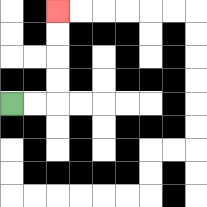{'start': '[0, 4]', 'end': '[2, 0]', 'path_directions': 'R,R,U,U,U,U', 'path_coordinates': '[[0, 4], [1, 4], [2, 4], [2, 3], [2, 2], [2, 1], [2, 0]]'}